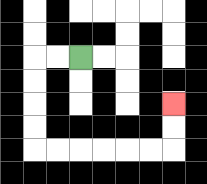{'start': '[3, 2]', 'end': '[7, 4]', 'path_directions': 'L,L,D,D,D,D,R,R,R,R,R,R,U,U', 'path_coordinates': '[[3, 2], [2, 2], [1, 2], [1, 3], [1, 4], [1, 5], [1, 6], [2, 6], [3, 6], [4, 6], [5, 6], [6, 6], [7, 6], [7, 5], [7, 4]]'}